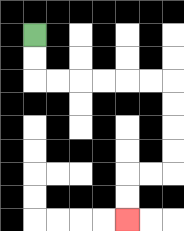{'start': '[1, 1]', 'end': '[5, 9]', 'path_directions': 'D,D,R,R,R,R,R,R,D,D,D,D,L,L,D,D', 'path_coordinates': '[[1, 1], [1, 2], [1, 3], [2, 3], [3, 3], [4, 3], [5, 3], [6, 3], [7, 3], [7, 4], [7, 5], [7, 6], [7, 7], [6, 7], [5, 7], [5, 8], [5, 9]]'}